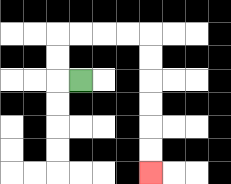{'start': '[3, 3]', 'end': '[6, 7]', 'path_directions': 'L,U,U,R,R,R,R,D,D,D,D,D,D', 'path_coordinates': '[[3, 3], [2, 3], [2, 2], [2, 1], [3, 1], [4, 1], [5, 1], [6, 1], [6, 2], [6, 3], [6, 4], [6, 5], [6, 6], [6, 7]]'}